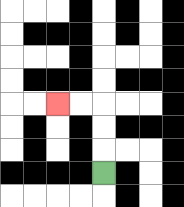{'start': '[4, 7]', 'end': '[2, 4]', 'path_directions': 'U,U,U,L,L', 'path_coordinates': '[[4, 7], [4, 6], [4, 5], [4, 4], [3, 4], [2, 4]]'}